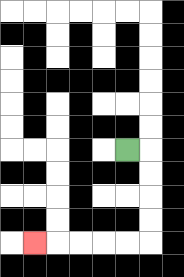{'start': '[5, 6]', 'end': '[1, 10]', 'path_directions': 'R,D,D,D,D,L,L,L,L,L', 'path_coordinates': '[[5, 6], [6, 6], [6, 7], [6, 8], [6, 9], [6, 10], [5, 10], [4, 10], [3, 10], [2, 10], [1, 10]]'}